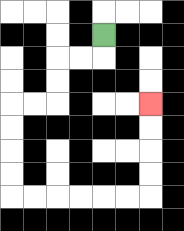{'start': '[4, 1]', 'end': '[6, 4]', 'path_directions': 'D,L,L,D,D,L,L,D,D,D,D,R,R,R,R,R,R,U,U,U,U', 'path_coordinates': '[[4, 1], [4, 2], [3, 2], [2, 2], [2, 3], [2, 4], [1, 4], [0, 4], [0, 5], [0, 6], [0, 7], [0, 8], [1, 8], [2, 8], [3, 8], [4, 8], [5, 8], [6, 8], [6, 7], [6, 6], [6, 5], [6, 4]]'}